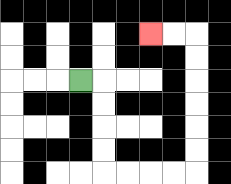{'start': '[3, 3]', 'end': '[6, 1]', 'path_directions': 'R,D,D,D,D,R,R,R,R,U,U,U,U,U,U,L,L', 'path_coordinates': '[[3, 3], [4, 3], [4, 4], [4, 5], [4, 6], [4, 7], [5, 7], [6, 7], [7, 7], [8, 7], [8, 6], [8, 5], [8, 4], [8, 3], [8, 2], [8, 1], [7, 1], [6, 1]]'}